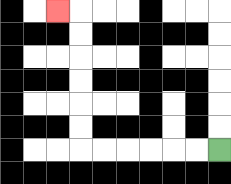{'start': '[9, 6]', 'end': '[2, 0]', 'path_directions': 'L,L,L,L,L,L,U,U,U,U,U,U,L', 'path_coordinates': '[[9, 6], [8, 6], [7, 6], [6, 6], [5, 6], [4, 6], [3, 6], [3, 5], [3, 4], [3, 3], [3, 2], [3, 1], [3, 0], [2, 0]]'}